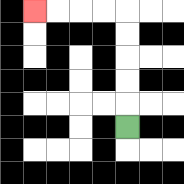{'start': '[5, 5]', 'end': '[1, 0]', 'path_directions': 'U,U,U,U,U,L,L,L,L', 'path_coordinates': '[[5, 5], [5, 4], [5, 3], [5, 2], [5, 1], [5, 0], [4, 0], [3, 0], [2, 0], [1, 0]]'}